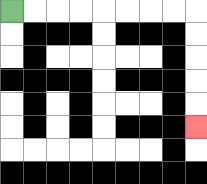{'start': '[0, 0]', 'end': '[8, 5]', 'path_directions': 'R,R,R,R,R,R,R,R,D,D,D,D,D', 'path_coordinates': '[[0, 0], [1, 0], [2, 0], [3, 0], [4, 0], [5, 0], [6, 0], [7, 0], [8, 0], [8, 1], [8, 2], [8, 3], [8, 4], [8, 5]]'}